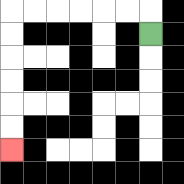{'start': '[6, 1]', 'end': '[0, 6]', 'path_directions': 'U,L,L,L,L,L,L,D,D,D,D,D,D', 'path_coordinates': '[[6, 1], [6, 0], [5, 0], [4, 0], [3, 0], [2, 0], [1, 0], [0, 0], [0, 1], [0, 2], [0, 3], [0, 4], [0, 5], [0, 6]]'}